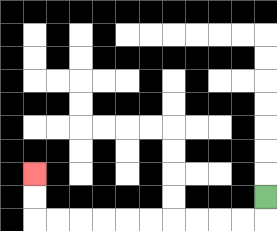{'start': '[11, 8]', 'end': '[1, 7]', 'path_directions': 'D,L,L,L,L,L,L,L,L,L,L,U,U', 'path_coordinates': '[[11, 8], [11, 9], [10, 9], [9, 9], [8, 9], [7, 9], [6, 9], [5, 9], [4, 9], [3, 9], [2, 9], [1, 9], [1, 8], [1, 7]]'}